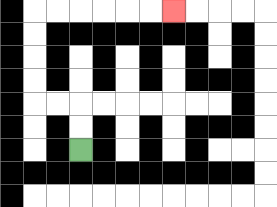{'start': '[3, 6]', 'end': '[7, 0]', 'path_directions': 'U,U,L,L,U,U,U,U,R,R,R,R,R,R', 'path_coordinates': '[[3, 6], [3, 5], [3, 4], [2, 4], [1, 4], [1, 3], [1, 2], [1, 1], [1, 0], [2, 0], [3, 0], [4, 0], [5, 0], [6, 0], [7, 0]]'}